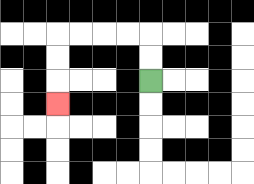{'start': '[6, 3]', 'end': '[2, 4]', 'path_directions': 'U,U,L,L,L,L,D,D,D', 'path_coordinates': '[[6, 3], [6, 2], [6, 1], [5, 1], [4, 1], [3, 1], [2, 1], [2, 2], [2, 3], [2, 4]]'}